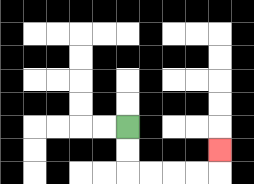{'start': '[5, 5]', 'end': '[9, 6]', 'path_directions': 'D,D,R,R,R,R,U', 'path_coordinates': '[[5, 5], [5, 6], [5, 7], [6, 7], [7, 7], [8, 7], [9, 7], [9, 6]]'}